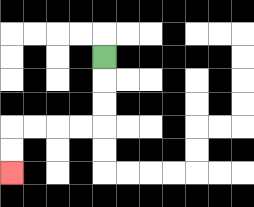{'start': '[4, 2]', 'end': '[0, 7]', 'path_directions': 'D,D,D,L,L,L,L,D,D', 'path_coordinates': '[[4, 2], [4, 3], [4, 4], [4, 5], [3, 5], [2, 5], [1, 5], [0, 5], [0, 6], [0, 7]]'}